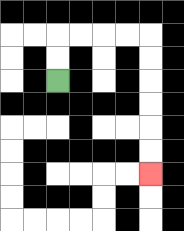{'start': '[2, 3]', 'end': '[6, 7]', 'path_directions': 'U,U,R,R,R,R,D,D,D,D,D,D', 'path_coordinates': '[[2, 3], [2, 2], [2, 1], [3, 1], [4, 1], [5, 1], [6, 1], [6, 2], [6, 3], [6, 4], [6, 5], [6, 6], [6, 7]]'}